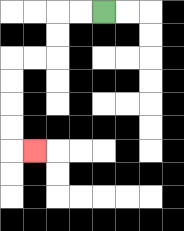{'start': '[4, 0]', 'end': '[1, 6]', 'path_directions': 'L,L,D,D,L,L,D,D,D,D,R', 'path_coordinates': '[[4, 0], [3, 0], [2, 0], [2, 1], [2, 2], [1, 2], [0, 2], [0, 3], [0, 4], [0, 5], [0, 6], [1, 6]]'}